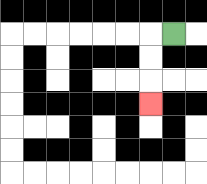{'start': '[7, 1]', 'end': '[6, 4]', 'path_directions': 'L,D,D,D', 'path_coordinates': '[[7, 1], [6, 1], [6, 2], [6, 3], [6, 4]]'}